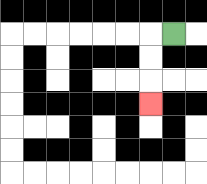{'start': '[7, 1]', 'end': '[6, 4]', 'path_directions': 'L,D,D,D', 'path_coordinates': '[[7, 1], [6, 1], [6, 2], [6, 3], [6, 4]]'}